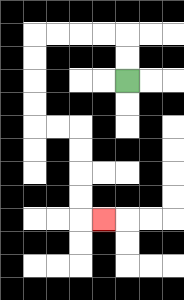{'start': '[5, 3]', 'end': '[4, 9]', 'path_directions': 'U,U,L,L,L,L,D,D,D,D,R,R,D,D,D,D,R', 'path_coordinates': '[[5, 3], [5, 2], [5, 1], [4, 1], [3, 1], [2, 1], [1, 1], [1, 2], [1, 3], [1, 4], [1, 5], [2, 5], [3, 5], [3, 6], [3, 7], [3, 8], [3, 9], [4, 9]]'}